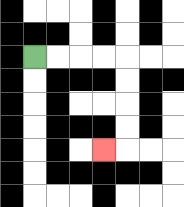{'start': '[1, 2]', 'end': '[4, 6]', 'path_directions': 'R,R,R,R,D,D,D,D,L', 'path_coordinates': '[[1, 2], [2, 2], [3, 2], [4, 2], [5, 2], [5, 3], [5, 4], [5, 5], [5, 6], [4, 6]]'}